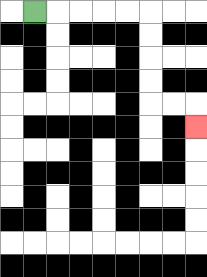{'start': '[1, 0]', 'end': '[8, 5]', 'path_directions': 'R,R,R,R,R,D,D,D,D,R,R,D', 'path_coordinates': '[[1, 0], [2, 0], [3, 0], [4, 0], [5, 0], [6, 0], [6, 1], [6, 2], [6, 3], [6, 4], [7, 4], [8, 4], [8, 5]]'}